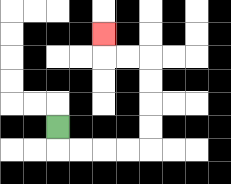{'start': '[2, 5]', 'end': '[4, 1]', 'path_directions': 'D,R,R,R,R,U,U,U,U,L,L,U', 'path_coordinates': '[[2, 5], [2, 6], [3, 6], [4, 6], [5, 6], [6, 6], [6, 5], [6, 4], [6, 3], [6, 2], [5, 2], [4, 2], [4, 1]]'}